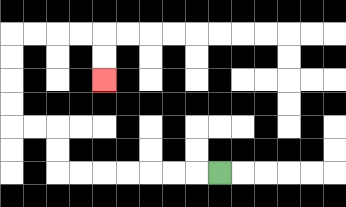{'start': '[9, 7]', 'end': '[4, 3]', 'path_directions': 'L,L,L,L,L,L,L,U,U,L,L,U,U,U,U,R,R,R,R,D,D', 'path_coordinates': '[[9, 7], [8, 7], [7, 7], [6, 7], [5, 7], [4, 7], [3, 7], [2, 7], [2, 6], [2, 5], [1, 5], [0, 5], [0, 4], [0, 3], [0, 2], [0, 1], [1, 1], [2, 1], [3, 1], [4, 1], [4, 2], [4, 3]]'}